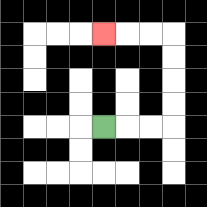{'start': '[4, 5]', 'end': '[4, 1]', 'path_directions': 'R,R,R,U,U,U,U,L,L,L', 'path_coordinates': '[[4, 5], [5, 5], [6, 5], [7, 5], [7, 4], [7, 3], [7, 2], [7, 1], [6, 1], [5, 1], [4, 1]]'}